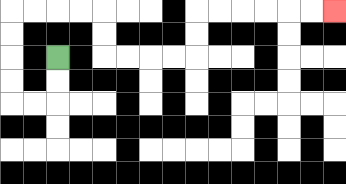{'start': '[2, 2]', 'end': '[14, 0]', 'path_directions': 'D,D,L,L,U,U,U,U,R,R,R,R,D,D,R,R,R,R,U,U,R,R,R,R,R,R', 'path_coordinates': '[[2, 2], [2, 3], [2, 4], [1, 4], [0, 4], [0, 3], [0, 2], [0, 1], [0, 0], [1, 0], [2, 0], [3, 0], [4, 0], [4, 1], [4, 2], [5, 2], [6, 2], [7, 2], [8, 2], [8, 1], [8, 0], [9, 0], [10, 0], [11, 0], [12, 0], [13, 0], [14, 0]]'}